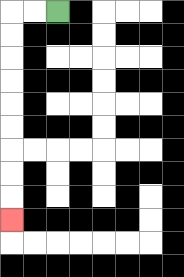{'start': '[2, 0]', 'end': '[0, 9]', 'path_directions': 'L,L,D,D,D,D,D,D,D,D,D', 'path_coordinates': '[[2, 0], [1, 0], [0, 0], [0, 1], [0, 2], [0, 3], [0, 4], [0, 5], [0, 6], [0, 7], [0, 8], [0, 9]]'}